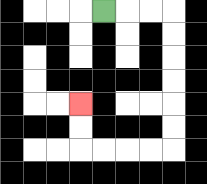{'start': '[4, 0]', 'end': '[3, 4]', 'path_directions': 'R,R,R,D,D,D,D,D,D,L,L,L,L,U,U', 'path_coordinates': '[[4, 0], [5, 0], [6, 0], [7, 0], [7, 1], [7, 2], [7, 3], [7, 4], [7, 5], [7, 6], [6, 6], [5, 6], [4, 6], [3, 6], [3, 5], [3, 4]]'}